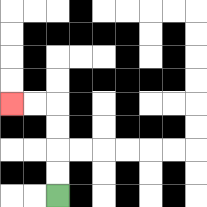{'start': '[2, 8]', 'end': '[0, 4]', 'path_directions': 'U,U,U,U,L,L', 'path_coordinates': '[[2, 8], [2, 7], [2, 6], [2, 5], [2, 4], [1, 4], [0, 4]]'}